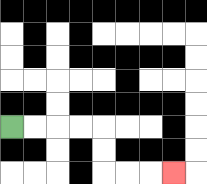{'start': '[0, 5]', 'end': '[7, 7]', 'path_directions': 'R,R,R,R,D,D,R,R,R', 'path_coordinates': '[[0, 5], [1, 5], [2, 5], [3, 5], [4, 5], [4, 6], [4, 7], [5, 7], [6, 7], [7, 7]]'}